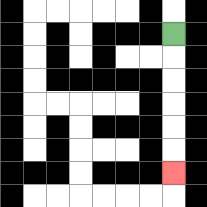{'start': '[7, 1]', 'end': '[7, 7]', 'path_directions': 'D,D,D,D,D,D', 'path_coordinates': '[[7, 1], [7, 2], [7, 3], [7, 4], [7, 5], [7, 6], [7, 7]]'}